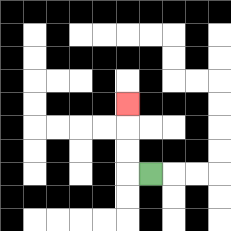{'start': '[6, 7]', 'end': '[5, 4]', 'path_directions': 'L,U,U,U', 'path_coordinates': '[[6, 7], [5, 7], [5, 6], [5, 5], [5, 4]]'}